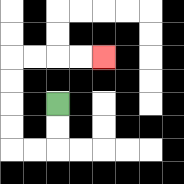{'start': '[2, 4]', 'end': '[4, 2]', 'path_directions': 'D,D,L,L,U,U,U,U,R,R,R,R', 'path_coordinates': '[[2, 4], [2, 5], [2, 6], [1, 6], [0, 6], [0, 5], [0, 4], [0, 3], [0, 2], [1, 2], [2, 2], [3, 2], [4, 2]]'}